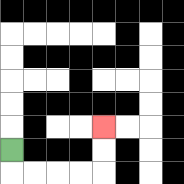{'start': '[0, 6]', 'end': '[4, 5]', 'path_directions': 'D,R,R,R,R,U,U', 'path_coordinates': '[[0, 6], [0, 7], [1, 7], [2, 7], [3, 7], [4, 7], [4, 6], [4, 5]]'}